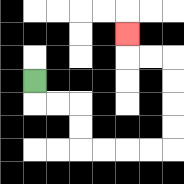{'start': '[1, 3]', 'end': '[5, 1]', 'path_directions': 'D,R,R,D,D,R,R,R,R,U,U,U,U,L,L,U', 'path_coordinates': '[[1, 3], [1, 4], [2, 4], [3, 4], [3, 5], [3, 6], [4, 6], [5, 6], [6, 6], [7, 6], [7, 5], [7, 4], [7, 3], [7, 2], [6, 2], [5, 2], [5, 1]]'}